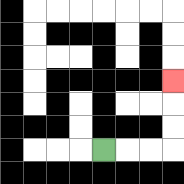{'start': '[4, 6]', 'end': '[7, 3]', 'path_directions': 'R,R,R,U,U,U', 'path_coordinates': '[[4, 6], [5, 6], [6, 6], [7, 6], [7, 5], [7, 4], [7, 3]]'}